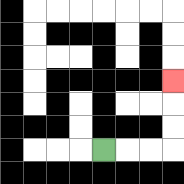{'start': '[4, 6]', 'end': '[7, 3]', 'path_directions': 'R,R,R,U,U,U', 'path_coordinates': '[[4, 6], [5, 6], [6, 6], [7, 6], [7, 5], [7, 4], [7, 3]]'}